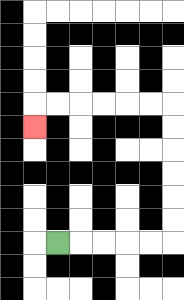{'start': '[2, 10]', 'end': '[1, 5]', 'path_directions': 'R,R,R,R,R,U,U,U,U,U,U,L,L,L,L,L,L,D', 'path_coordinates': '[[2, 10], [3, 10], [4, 10], [5, 10], [6, 10], [7, 10], [7, 9], [7, 8], [7, 7], [7, 6], [7, 5], [7, 4], [6, 4], [5, 4], [4, 4], [3, 4], [2, 4], [1, 4], [1, 5]]'}